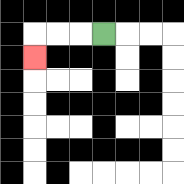{'start': '[4, 1]', 'end': '[1, 2]', 'path_directions': 'L,L,L,D', 'path_coordinates': '[[4, 1], [3, 1], [2, 1], [1, 1], [1, 2]]'}